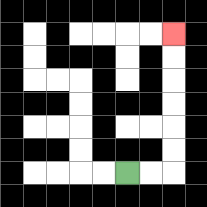{'start': '[5, 7]', 'end': '[7, 1]', 'path_directions': 'R,R,U,U,U,U,U,U', 'path_coordinates': '[[5, 7], [6, 7], [7, 7], [7, 6], [7, 5], [7, 4], [7, 3], [7, 2], [7, 1]]'}